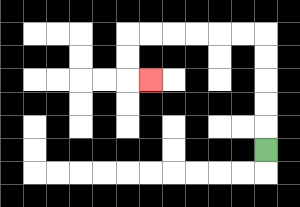{'start': '[11, 6]', 'end': '[6, 3]', 'path_directions': 'U,U,U,U,U,L,L,L,L,L,L,D,D,R', 'path_coordinates': '[[11, 6], [11, 5], [11, 4], [11, 3], [11, 2], [11, 1], [10, 1], [9, 1], [8, 1], [7, 1], [6, 1], [5, 1], [5, 2], [5, 3], [6, 3]]'}